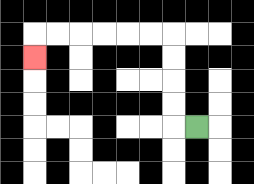{'start': '[8, 5]', 'end': '[1, 2]', 'path_directions': 'L,U,U,U,U,L,L,L,L,L,L,D', 'path_coordinates': '[[8, 5], [7, 5], [7, 4], [7, 3], [7, 2], [7, 1], [6, 1], [5, 1], [4, 1], [3, 1], [2, 1], [1, 1], [1, 2]]'}